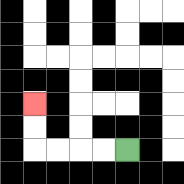{'start': '[5, 6]', 'end': '[1, 4]', 'path_directions': 'L,L,L,L,U,U', 'path_coordinates': '[[5, 6], [4, 6], [3, 6], [2, 6], [1, 6], [1, 5], [1, 4]]'}